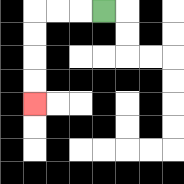{'start': '[4, 0]', 'end': '[1, 4]', 'path_directions': 'L,L,L,D,D,D,D', 'path_coordinates': '[[4, 0], [3, 0], [2, 0], [1, 0], [1, 1], [1, 2], [1, 3], [1, 4]]'}